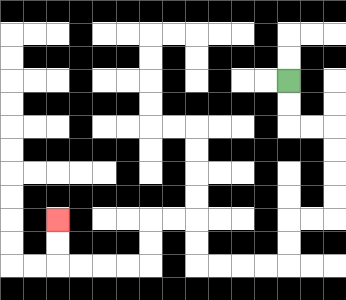{'start': '[12, 3]', 'end': '[2, 9]', 'path_directions': 'D,D,R,R,D,D,D,D,L,L,D,D,L,L,L,L,U,U,L,L,D,D,L,L,L,L,U,U', 'path_coordinates': '[[12, 3], [12, 4], [12, 5], [13, 5], [14, 5], [14, 6], [14, 7], [14, 8], [14, 9], [13, 9], [12, 9], [12, 10], [12, 11], [11, 11], [10, 11], [9, 11], [8, 11], [8, 10], [8, 9], [7, 9], [6, 9], [6, 10], [6, 11], [5, 11], [4, 11], [3, 11], [2, 11], [2, 10], [2, 9]]'}